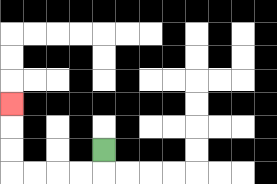{'start': '[4, 6]', 'end': '[0, 4]', 'path_directions': 'D,L,L,L,L,U,U,U', 'path_coordinates': '[[4, 6], [4, 7], [3, 7], [2, 7], [1, 7], [0, 7], [0, 6], [0, 5], [0, 4]]'}